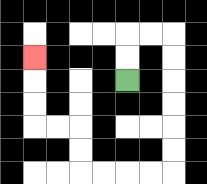{'start': '[5, 3]', 'end': '[1, 2]', 'path_directions': 'U,U,R,R,D,D,D,D,D,D,L,L,L,L,U,U,L,L,U,U,U', 'path_coordinates': '[[5, 3], [5, 2], [5, 1], [6, 1], [7, 1], [7, 2], [7, 3], [7, 4], [7, 5], [7, 6], [7, 7], [6, 7], [5, 7], [4, 7], [3, 7], [3, 6], [3, 5], [2, 5], [1, 5], [1, 4], [1, 3], [1, 2]]'}